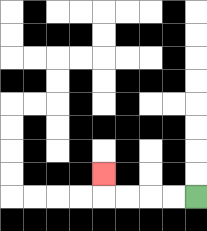{'start': '[8, 8]', 'end': '[4, 7]', 'path_directions': 'L,L,L,L,U', 'path_coordinates': '[[8, 8], [7, 8], [6, 8], [5, 8], [4, 8], [4, 7]]'}